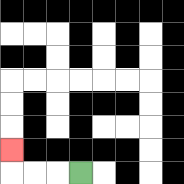{'start': '[3, 7]', 'end': '[0, 6]', 'path_directions': 'L,L,L,U', 'path_coordinates': '[[3, 7], [2, 7], [1, 7], [0, 7], [0, 6]]'}